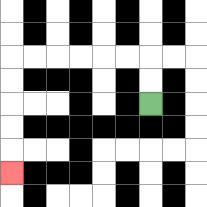{'start': '[6, 4]', 'end': '[0, 7]', 'path_directions': 'U,U,L,L,L,L,L,L,D,D,D,D,D', 'path_coordinates': '[[6, 4], [6, 3], [6, 2], [5, 2], [4, 2], [3, 2], [2, 2], [1, 2], [0, 2], [0, 3], [0, 4], [0, 5], [0, 6], [0, 7]]'}